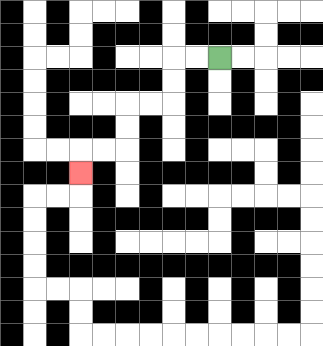{'start': '[9, 2]', 'end': '[3, 7]', 'path_directions': 'L,L,D,D,L,L,D,D,L,L,D', 'path_coordinates': '[[9, 2], [8, 2], [7, 2], [7, 3], [7, 4], [6, 4], [5, 4], [5, 5], [5, 6], [4, 6], [3, 6], [3, 7]]'}